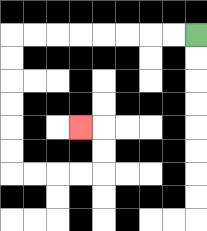{'start': '[8, 1]', 'end': '[3, 5]', 'path_directions': 'L,L,L,L,L,L,L,L,D,D,D,D,D,D,R,R,R,R,U,U,L', 'path_coordinates': '[[8, 1], [7, 1], [6, 1], [5, 1], [4, 1], [3, 1], [2, 1], [1, 1], [0, 1], [0, 2], [0, 3], [0, 4], [0, 5], [0, 6], [0, 7], [1, 7], [2, 7], [3, 7], [4, 7], [4, 6], [4, 5], [3, 5]]'}